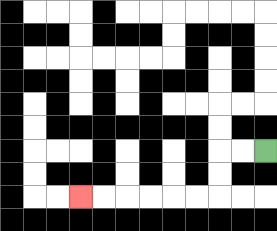{'start': '[11, 6]', 'end': '[3, 8]', 'path_directions': 'L,L,D,D,L,L,L,L,L,L', 'path_coordinates': '[[11, 6], [10, 6], [9, 6], [9, 7], [9, 8], [8, 8], [7, 8], [6, 8], [5, 8], [4, 8], [3, 8]]'}